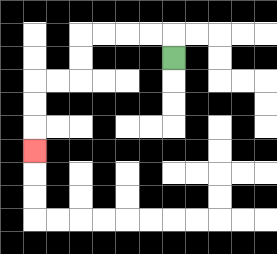{'start': '[7, 2]', 'end': '[1, 6]', 'path_directions': 'U,L,L,L,L,D,D,L,L,D,D,D', 'path_coordinates': '[[7, 2], [7, 1], [6, 1], [5, 1], [4, 1], [3, 1], [3, 2], [3, 3], [2, 3], [1, 3], [1, 4], [1, 5], [1, 6]]'}